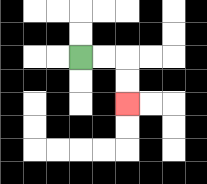{'start': '[3, 2]', 'end': '[5, 4]', 'path_directions': 'R,R,D,D', 'path_coordinates': '[[3, 2], [4, 2], [5, 2], [5, 3], [5, 4]]'}